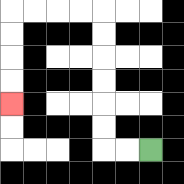{'start': '[6, 6]', 'end': '[0, 4]', 'path_directions': 'L,L,U,U,U,U,U,U,L,L,L,L,D,D,D,D', 'path_coordinates': '[[6, 6], [5, 6], [4, 6], [4, 5], [4, 4], [4, 3], [4, 2], [4, 1], [4, 0], [3, 0], [2, 0], [1, 0], [0, 0], [0, 1], [0, 2], [0, 3], [0, 4]]'}